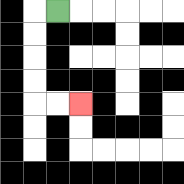{'start': '[2, 0]', 'end': '[3, 4]', 'path_directions': 'L,D,D,D,D,R,R', 'path_coordinates': '[[2, 0], [1, 0], [1, 1], [1, 2], [1, 3], [1, 4], [2, 4], [3, 4]]'}